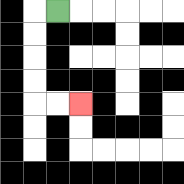{'start': '[2, 0]', 'end': '[3, 4]', 'path_directions': 'L,D,D,D,D,R,R', 'path_coordinates': '[[2, 0], [1, 0], [1, 1], [1, 2], [1, 3], [1, 4], [2, 4], [3, 4]]'}